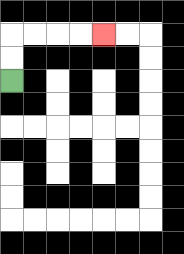{'start': '[0, 3]', 'end': '[4, 1]', 'path_directions': 'U,U,R,R,R,R', 'path_coordinates': '[[0, 3], [0, 2], [0, 1], [1, 1], [2, 1], [3, 1], [4, 1]]'}